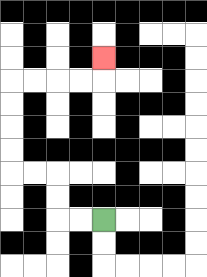{'start': '[4, 9]', 'end': '[4, 2]', 'path_directions': 'L,L,U,U,L,L,U,U,U,U,R,R,R,R,U', 'path_coordinates': '[[4, 9], [3, 9], [2, 9], [2, 8], [2, 7], [1, 7], [0, 7], [0, 6], [0, 5], [0, 4], [0, 3], [1, 3], [2, 3], [3, 3], [4, 3], [4, 2]]'}